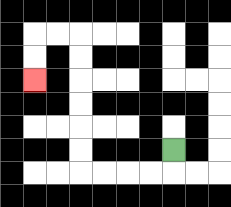{'start': '[7, 6]', 'end': '[1, 3]', 'path_directions': 'D,L,L,L,L,U,U,U,U,U,U,L,L,D,D', 'path_coordinates': '[[7, 6], [7, 7], [6, 7], [5, 7], [4, 7], [3, 7], [3, 6], [3, 5], [3, 4], [3, 3], [3, 2], [3, 1], [2, 1], [1, 1], [1, 2], [1, 3]]'}